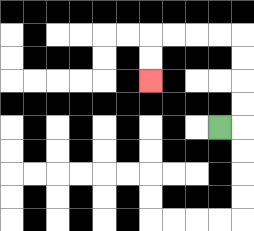{'start': '[9, 5]', 'end': '[6, 3]', 'path_directions': 'R,U,U,U,U,L,L,L,L,D,D', 'path_coordinates': '[[9, 5], [10, 5], [10, 4], [10, 3], [10, 2], [10, 1], [9, 1], [8, 1], [7, 1], [6, 1], [6, 2], [6, 3]]'}